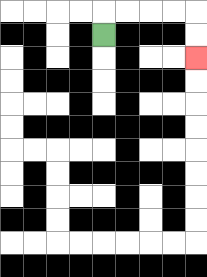{'start': '[4, 1]', 'end': '[8, 2]', 'path_directions': 'U,R,R,R,R,D,D', 'path_coordinates': '[[4, 1], [4, 0], [5, 0], [6, 0], [7, 0], [8, 0], [8, 1], [8, 2]]'}